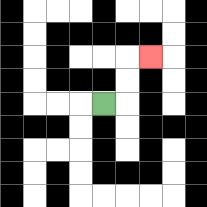{'start': '[4, 4]', 'end': '[6, 2]', 'path_directions': 'R,U,U,R', 'path_coordinates': '[[4, 4], [5, 4], [5, 3], [5, 2], [6, 2]]'}